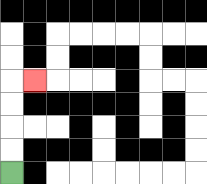{'start': '[0, 7]', 'end': '[1, 3]', 'path_directions': 'U,U,U,U,R', 'path_coordinates': '[[0, 7], [0, 6], [0, 5], [0, 4], [0, 3], [1, 3]]'}